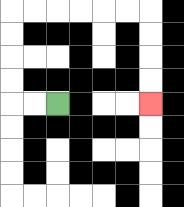{'start': '[2, 4]', 'end': '[6, 4]', 'path_directions': 'L,L,U,U,U,U,R,R,R,R,R,R,D,D,D,D', 'path_coordinates': '[[2, 4], [1, 4], [0, 4], [0, 3], [0, 2], [0, 1], [0, 0], [1, 0], [2, 0], [3, 0], [4, 0], [5, 0], [6, 0], [6, 1], [6, 2], [6, 3], [6, 4]]'}